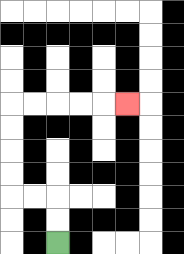{'start': '[2, 10]', 'end': '[5, 4]', 'path_directions': 'U,U,L,L,U,U,U,U,R,R,R,R,R', 'path_coordinates': '[[2, 10], [2, 9], [2, 8], [1, 8], [0, 8], [0, 7], [0, 6], [0, 5], [0, 4], [1, 4], [2, 4], [3, 4], [4, 4], [5, 4]]'}